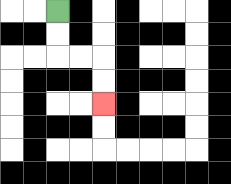{'start': '[2, 0]', 'end': '[4, 4]', 'path_directions': 'D,D,R,R,D,D', 'path_coordinates': '[[2, 0], [2, 1], [2, 2], [3, 2], [4, 2], [4, 3], [4, 4]]'}